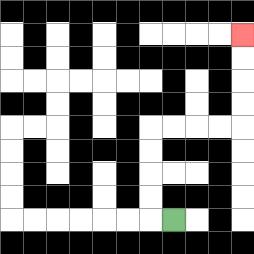{'start': '[7, 9]', 'end': '[10, 1]', 'path_directions': 'L,U,U,U,U,R,R,R,R,U,U,U,U', 'path_coordinates': '[[7, 9], [6, 9], [6, 8], [6, 7], [6, 6], [6, 5], [7, 5], [8, 5], [9, 5], [10, 5], [10, 4], [10, 3], [10, 2], [10, 1]]'}